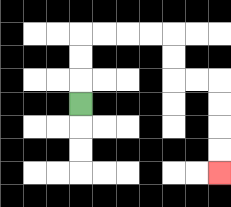{'start': '[3, 4]', 'end': '[9, 7]', 'path_directions': 'U,U,U,R,R,R,R,D,D,R,R,D,D,D,D', 'path_coordinates': '[[3, 4], [3, 3], [3, 2], [3, 1], [4, 1], [5, 1], [6, 1], [7, 1], [7, 2], [7, 3], [8, 3], [9, 3], [9, 4], [9, 5], [9, 6], [9, 7]]'}